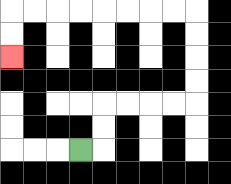{'start': '[3, 6]', 'end': '[0, 2]', 'path_directions': 'R,U,U,R,R,R,R,U,U,U,U,L,L,L,L,L,L,L,L,D,D', 'path_coordinates': '[[3, 6], [4, 6], [4, 5], [4, 4], [5, 4], [6, 4], [7, 4], [8, 4], [8, 3], [8, 2], [8, 1], [8, 0], [7, 0], [6, 0], [5, 0], [4, 0], [3, 0], [2, 0], [1, 0], [0, 0], [0, 1], [0, 2]]'}